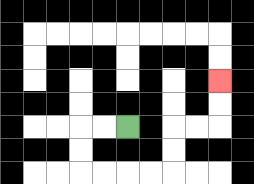{'start': '[5, 5]', 'end': '[9, 3]', 'path_directions': 'L,L,D,D,R,R,R,R,U,U,R,R,U,U', 'path_coordinates': '[[5, 5], [4, 5], [3, 5], [3, 6], [3, 7], [4, 7], [5, 7], [6, 7], [7, 7], [7, 6], [7, 5], [8, 5], [9, 5], [9, 4], [9, 3]]'}